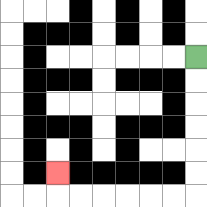{'start': '[8, 2]', 'end': '[2, 7]', 'path_directions': 'D,D,D,D,D,D,L,L,L,L,L,L,U', 'path_coordinates': '[[8, 2], [8, 3], [8, 4], [8, 5], [8, 6], [8, 7], [8, 8], [7, 8], [6, 8], [5, 8], [4, 8], [3, 8], [2, 8], [2, 7]]'}